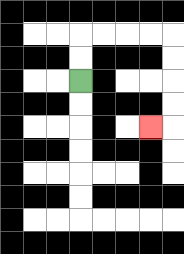{'start': '[3, 3]', 'end': '[6, 5]', 'path_directions': 'U,U,R,R,R,R,D,D,D,D,L', 'path_coordinates': '[[3, 3], [3, 2], [3, 1], [4, 1], [5, 1], [6, 1], [7, 1], [7, 2], [7, 3], [7, 4], [7, 5], [6, 5]]'}